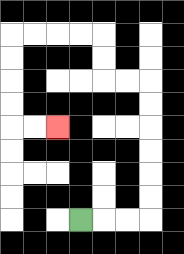{'start': '[3, 9]', 'end': '[2, 5]', 'path_directions': 'R,R,R,U,U,U,U,U,U,L,L,U,U,L,L,L,L,D,D,D,D,R,R', 'path_coordinates': '[[3, 9], [4, 9], [5, 9], [6, 9], [6, 8], [6, 7], [6, 6], [6, 5], [6, 4], [6, 3], [5, 3], [4, 3], [4, 2], [4, 1], [3, 1], [2, 1], [1, 1], [0, 1], [0, 2], [0, 3], [0, 4], [0, 5], [1, 5], [2, 5]]'}